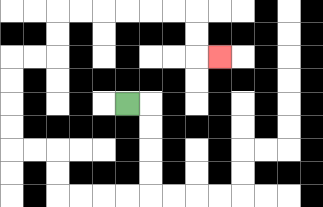{'start': '[5, 4]', 'end': '[9, 2]', 'path_directions': 'R,D,D,D,D,L,L,L,L,U,U,L,L,U,U,U,U,R,R,U,U,R,R,R,R,R,R,D,D,R', 'path_coordinates': '[[5, 4], [6, 4], [6, 5], [6, 6], [6, 7], [6, 8], [5, 8], [4, 8], [3, 8], [2, 8], [2, 7], [2, 6], [1, 6], [0, 6], [0, 5], [0, 4], [0, 3], [0, 2], [1, 2], [2, 2], [2, 1], [2, 0], [3, 0], [4, 0], [5, 0], [6, 0], [7, 0], [8, 0], [8, 1], [8, 2], [9, 2]]'}